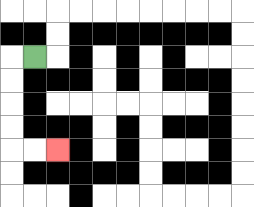{'start': '[1, 2]', 'end': '[2, 6]', 'path_directions': 'L,D,D,D,D,R,R', 'path_coordinates': '[[1, 2], [0, 2], [0, 3], [0, 4], [0, 5], [0, 6], [1, 6], [2, 6]]'}